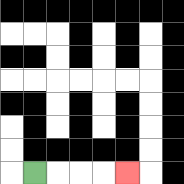{'start': '[1, 7]', 'end': '[5, 7]', 'path_directions': 'R,R,R,R', 'path_coordinates': '[[1, 7], [2, 7], [3, 7], [4, 7], [5, 7]]'}